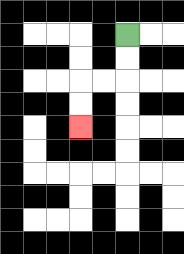{'start': '[5, 1]', 'end': '[3, 5]', 'path_directions': 'D,D,L,L,D,D', 'path_coordinates': '[[5, 1], [5, 2], [5, 3], [4, 3], [3, 3], [3, 4], [3, 5]]'}